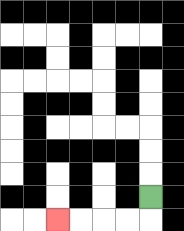{'start': '[6, 8]', 'end': '[2, 9]', 'path_directions': 'D,L,L,L,L', 'path_coordinates': '[[6, 8], [6, 9], [5, 9], [4, 9], [3, 9], [2, 9]]'}